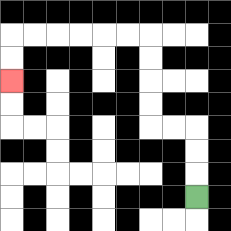{'start': '[8, 8]', 'end': '[0, 3]', 'path_directions': 'U,U,U,L,L,U,U,U,U,L,L,L,L,L,L,D,D', 'path_coordinates': '[[8, 8], [8, 7], [8, 6], [8, 5], [7, 5], [6, 5], [6, 4], [6, 3], [6, 2], [6, 1], [5, 1], [4, 1], [3, 1], [2, 1], [1, 1], [0, 1], [0, 2], [0, 3]]'}